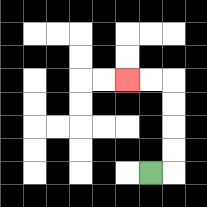{'start': '[6, 7]', 'end': '[5, 3]', 'path_directions': 'R,U,U,U,U,L,L', 'path_coordinates': '[[6, 7], [7, 7], [7, 6], [7, 5], [7, 4], [7, 3], [6, 3], [5, 3]]'}